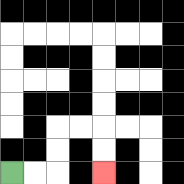{'start': '[0, 7]', 'end': '[4, 7]', 'path_directions': 'R,R,U,U,R,R,D,D', 'path_coordinates': '[[0, 7], [1, 7], [2, 7], [2, 6], [2, 5], [3, 5], [4, 5], [4, 6], [4, 7]]'}